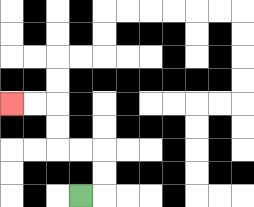{'start': '[3, 8]', 'end': '[0, 4]', 'path_directions': 'R,U,U,L,L,U,U,L,L', 'path_coordinates': '[[3, 8], [4, 8], [4, 7], [4, 6], [3, 6], [2, 6], [2, 5], [2, 4], [1, 4], [0, 4]]'}